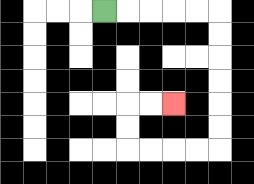{'start': '[4, 0]', 'end': '[7, 4]', 'path_directions': 'R,R,R,R,R,D,D,D,D,D,D,L,L,L,L,U,U,R,R', 'path_coordinates': '[[4, 0], [5, 0], [6, 0], [7, 0], [8, 0], [9, 0], [9, 1], [9, 2], [9, 3], [9, 4], [9, 5], [9, 6], [8, 6], [7, 6], [6, 6], [5, 6], [5, 5], [5, 4], [6, 4], [7, 4]]'}